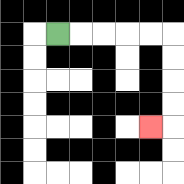{'start': '[2, 1]', 'end': '[6, 5]', 'path_directions': 'R,R,R,R,R,D,D,D,D,L', 'path_coordinates': '[[2, 1], [3, 1], [4, 1], [5, 1], [6, 1], [7, 1], [7, 2], [7, 3], [7, 4], [7, 5], [6, 5]]'}